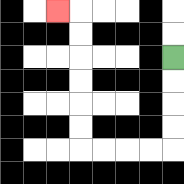{'start': '[7, 2]', 'end': '[2, 0]', 'path_directions': 'D,D,D,D,L,L,L,L,U,U,U,U,U,U,L', 'path_coordinates': '[[7, 2], [7, 3], [7, 4], [7, 5], [7, 6], [6, 6], [5, 6], [4, 6], [3, 6], [3, 5], [3, 4], [3, 3], [3, 2], [3, 1], [3, 0], [2, 0]]'}